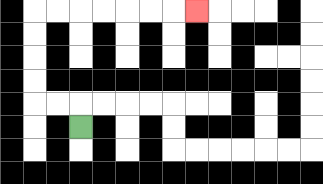{'start': '[3, 5]', 'end': '[8, 0]', 'path_directions': 'U,L,L,U,U,U,U,R,R,R,R,R,R,R', 'path_coordinates': '[[3, 5], [3, 4], [2, 4], [1, 4], [1, 3], [1, 2], [1, 1], [1, 0], [2, 0], [3, 0], [4, 0], [5, 0], [6, 0], [7, 0], [8, 0]]'}